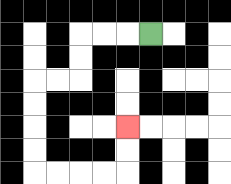{'start': '[6, 1]', 'end': '[5, 5]', 'path_directions': 'L,L,L,D,D,L,L,D,D,D,D,R,R,R,R,U,U', 'path_coordinates': '[[6, 1], [5, 1], [4, 1], [3, 1], [3, 2], [3, 3], [2, 3], [1, 3], [1, 4], [1, 5], [1, 6], [1, 7], [2, 7], [3, 7], [4, 7], [5, 7], [5, 6], [5, 5]]'}